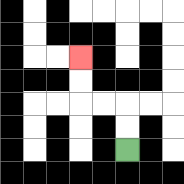{'start': '[5, 6]', 'end': '[3, 2]', 'path_directions': 'U,U,L,L,U,U', 'path_coordinates': '[[5, 6], [5, 5], [5, 4], [4, 4], [3, 4], [3, 3], [3, 2]]'}